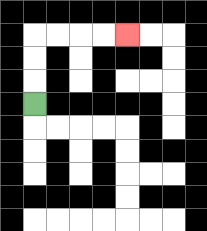{'start': '[1, 4]', 'end': '[5, 1]', 'path_directions': 'U,U,U,R,R,R,R', 'path_coordinates': '[[1, 4], [1, 3], [1, 2], [1, 1], [2, 1], [3, 1], [4, 1], [5, 1]]'}